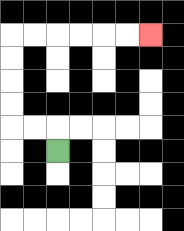{'start': '[2, 6]', 'end': '[6, 1]', 'path_directions': 'U,L,L,U,U,U,U,R,R,R,R,R,R', 'path_coordinates': '[[2, 6], [2, 5], [1, 5], [0, 5], [0, 4], [0, 3], [0, 2], [0, 1], [1, 1], [2, 1], [3, 1], [4, 1], [5, 1], [6, 1]]'}